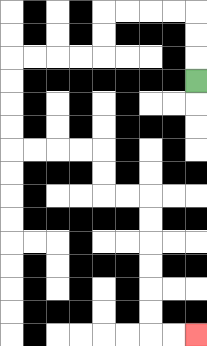{'start': '[8, 3]', 'end': '[8, 14]', 'path_directions': 'U,U,U,L,L,L,L,D,D,L,L,L,L,D,D,D,D,R,R,R,R,D,D,R,R,D,D,D,D,D,D,R,R', 'path_coordinates': '[[8, 3], [8, 2], [8, 1], [8, 0], [7, 0], [6, 0], [5, 0], [4, 0], [4, 1], [4, 2], [3, 2], [2, 2], [1, 2], [0, 2], [0, 3], [0, 4], [0, 5], [0, 6], [1, 6], [2, 6], [3, 6], [4, 6], [4, 7], [4, 8], [5, 8], [6, 8], [6, 9], [6, 10], [6, 11], [6, 12], [6, 13], [6, 14], [7, 14], [8, 14]]'}